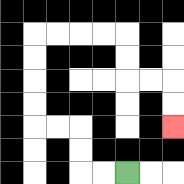{'start': '[5, 7]', 'end': '[7, 5]', 'path_directions': 'L,L,U,U,L,L,U,U,U,U,R,R,R,R,D,D,R,R,D,D', 'path_coordinates': '[[5, 7], [4, 7], [3, 7], [3, 6], [3, 5], [2, 5], [1, 5], [1, 4], [1, 3], [1, 2], [1, 1], [2, 1], [3, 1], [4, 1], [5, 1], [5, 2], [5, 3], [6, 3], [7, 3], [7, 4], [7, 5]]'}